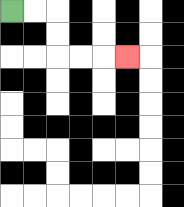{'start': '[0, 0]', 'end': '[5, 2]', 'path_directions': 'R,R,D,D,R,R,R', 'path_coordinates': '[[0, 0], [1, 0], [2, 0], [2, 1], [2, 2], [3, 2], [4, 2], [5, 2]]'}